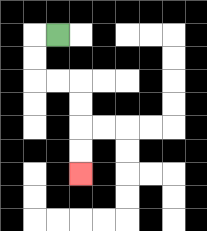{'start': '[2, 1]', 'end': '[3, 7]', 'path_directions': 'L,D,D,R,R,D,D,D,D', 'path_coordinates': '[[2, 1], [1, 1], [1, 2], [1, 3], [2, 3], [3, 3], [3, 4], [3, 5], [3, 6], [3, 7]]'}